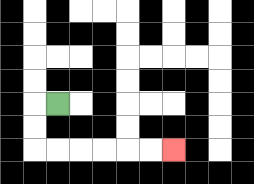{'start': '[2, 4]', 'end': '[7, 6]', 'path_directions': 'L,D,D,R,R,R,R,R,R', 'path_coordinates': '[[2, 4], [1, 4], [1, 5], [1, 6], [2, 6], [3, 6], [4, 6], [5, 6], [6, 6], [7, 6]]'}